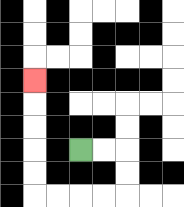{'start': '[3, 6]', 'end': '[1, 3]', 'path_directions': 'R,R,D,D,L,L,L,L,U,U,U,U,U', 'path_coordinates': '[[3, 6], [4, 6], [5, 6], [5, 7], [5, 8], [4, 8], [3, 8], [2, 8], [1, 8], [1, 7], [1, 6], [1, 5], [1, 4], [1, 3]]'}